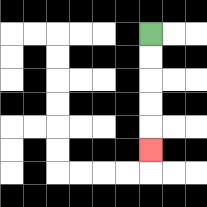{'start': '[6, 1]', 'end': '[6, 6]', 'path_directions': 'D,D,D,D,D', 'path_coordinates': '[[6, 1], [6, 2], [6, 3], [6, 4], [6, 5], [6, 6]]'}